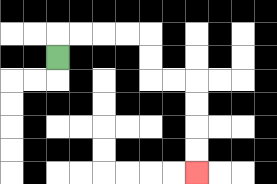{'start': '[2, 2]', 'end': '[8, 7]', 'path_directions': 'U,R,R,R,R,D,D,R,R,D,D,D,D', 'path_coordinates': '[[2, 2], [2, 1], [3, 1], [4, 1], [5, 1], [6, 1], [6, 2], [6, 3], [7, 3], [8, 3], [8, 4], [8, 5], [8, 6], [8, 7]]'}